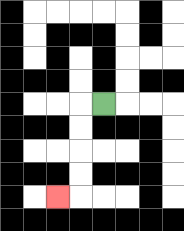{'start': '[4, 4]', 'end': '[2, 8]', 'path_directions': 'L,D,D,D,D,L', 'path_coordinates': '[[4, 4], [3, 4], [3, 5], [3, 6], [3, 7], [3, 8], [2, 8]]'}